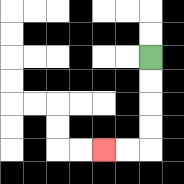{'start': '[6, 2]', 'end': '[4, 6]', 'path_directions': 'D,D,D,D,L,L', 'path_coordinates': '[[6, 2], [6, 3], [6, 4], [6, 5], [6, 6], [5, 6], [4, 6]]'}